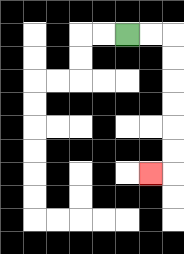{'start': '[5, 1]', 'end': '[6, 7]', 'path_directions': 'R,R,D,D,D,D,D,D,L', 'path_coordinates': '[[5, 1], [6, 1], [7, 1], [7, 2], [7, 3], [7, 4], [7, 5], [7, 6], [7, 7], [6, 7]]'}